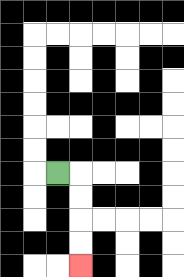{'start': '[2, 7]', 'end': '[3, 11]', 'path_directions': 'R,D,D,D,D', 'path_coordinates': '[[2, 7], [3, 7], [3, 8], [3, 9], [3, 10], [3, 11]]'}